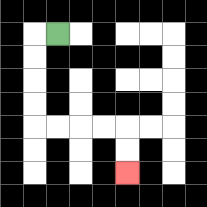{'start': '[2, 1]', 'end': '[5, 7]', 'path_directions': 'L,D,D,D,D,R,R,R,R,D,D', 'path_coordinates': '[[2, 1], [1, 1], [1, 2], [1, 3], [1, 4], [1, 5], [2, 5], [3, 5], [4, 5], [5, 5], [5, 6], [5, 7]]'}